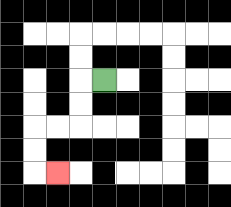{'start': '[4, 3]', 'end': '[2, 7]', 'path_directions': 'L,D,D,L,L,D,D,R', 'path_coordinates': '[[4, 3], [3, 3], [3, 4], [3, 5], [2, 5], [1, 5], [1, 6], [1, 7], [2, 7]]'}